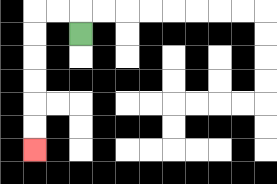{'start': '[3, 1]', 'end': '[1, 6]', 'path_directions': 'U,L,L,D,D,D,D,D,D', 'path_coordinates': '[[3, 1], [3, 0], [2, 0], [1, 0], [1, 1], [1, 2], [1, 3], [1, 4], [1, 5], [1, 6]]'}